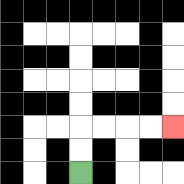{'start': '[3, 7]', 'end': '[7, 5]', 'path_directions': 'U,U,R,R,R,R', 'path_coordinates': '[[3, 7], [3, 6], [3, 5], [4, 5], [5, 5], [6, 5], [7, 5]]'}